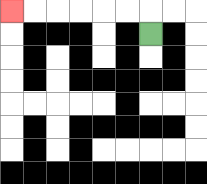{'start': '[6, 1]', 'end': '[0, 0]', 'path_directions': 'U,L,L,L,L,L,L', 'path_coordinates': '[[6, 1], [6, 0], [5, 0], [4, 0], [3, 0], [2, 0], [1, 0], [0, 0]]'}